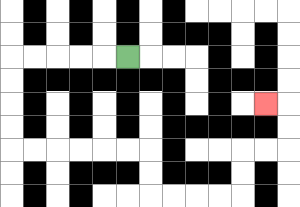{'start': '[5, 2]', 'end': '[11, 4]', 'path_directions': 'L,L,L,L,L,D,D,D,D,R,R,R,R,R,R,D,D,R,R,R,R,U,U,R,R,U,U,L', 'path_coordinates': '[[5, 2], [4, 2], [3, 2], [2, 2], [1, 2], [0, 2], [0, 3], [0, 4], [0, 5], [0, 6], [1, 6], [2, 6], [3, 6], [4, 6], [5, 6], [6, 6], [6, 7], [6, 8], [7, 8], [8, 8], [9, 8], [10, 8], [10, 7], [10, 6], [11, 6], [12, 6], [12, 5], [12, 4], [11, 4]]'}